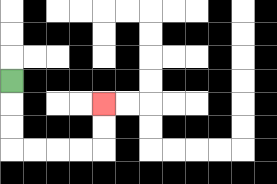{'start': '[0, 3]', 'end': '[4, 4]', 'path_directions': 'D,D,D,R,R,R,R,U,U', 'path_coordinates': '[[0, 3], [0, 4], [0, 5], [0, 6], [1, 6], [2, 6], [3, 6], [4, 6], [4, 5], [4, 4]]'}